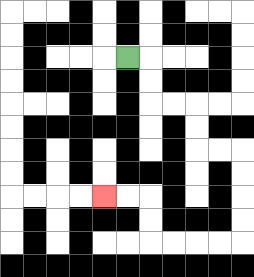{'start': '[5, 2]', 'end': '[4, 8]', 'path_directions': 'R,D,D,R,R,D,D,R,R,D,D,D,D,L,L,L,L,U,U,L,L', 'path_coordinates': '[[5, 2], [6, 2], [6, 3], [6, 4], [7, 4], [8, 4], [8, 5], [8, 6], [9, 6], [10, 6], [10, 7], [10, 8], [10, 9], [10, 10], [9, 10], [8, 10], [7, 10], [6, 10], [6, 9], [6, 8], [5, 8], [4, 8]]'}